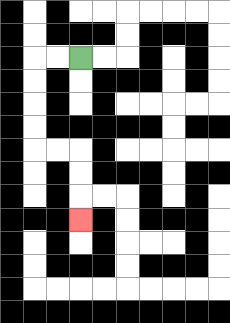{'start': '[3, 2]', 'end': '[3, 9]', 'path_directions': 'L,L,D,D,D,D,R,R,D,D,D', 'path_coordinates': '[[3, 2], [2, 2], [1, 2], [1, 3], [1, 4], [1, 5], [1, 6], [2, 6], [3, 6], [3, 7], [3, 8], [3, 9]]'}